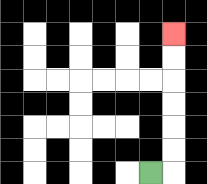{'start': '[6, 7]', 'end': '[7, 1]', 'path_directions': 'R,U,U,U,U,U,U', 'path_coordinates': '[[6, 7], [7, 7], [7, 6], [7, 5], [7, 4], [7, 3], [7, 2], [7, 1]]'}